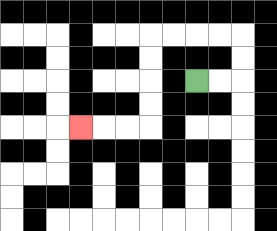{'start': '[8, 3]', 'end': '[3, 5]', 'path_directions': 'R,R,U,U,L,L,L,L,D,D,D,D,L,L,L', 'path_coordinates': '[[8, 3], [9, 3], [10, 3], [10, 2], [10, 1], [9, 1], [8, 1], [7, 1], [6, 1], [6, 2], [6, 3], [6, 4], [6, 5], [5, 5], [4, 5], [3, 5]]'}